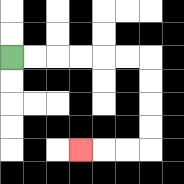{'start': '[0, 2]', 'end': '[3, 6]', 'path_directions': 'R,R,R,R,R,R,D,D,D,D,L,L,L', 'path_coordinates': '[[0, 2], [1, 2], [2, 2], [3, 2], [4, 2], [5, 2], [6, 2], [6, 3], [6, 4], [6, 5], [6, 6], [5, 6], [4, 6], [3, 6]]'}